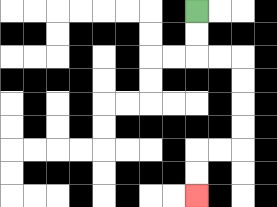{'start': '[8, 0]', 'end': '[8, 8]', 'path_directions': 'D,D,R,R,D,D,D,D,L,L,D,D', 'path_coordinates': '[[8, 0], [8, 1], [8, 2], [9, 2], [10, 2], [10, 3], [10, 4], [10, 5], [10, 6], [9, 6], [8, 6], [8, 7], [8, 8]]'}